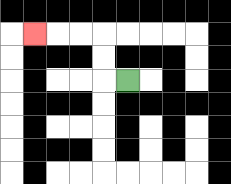{'start': '[5, 3]', 'end': '[1, 1]', 'path_directions': 'L,U,U,L,L,L', 'path_coordinates': '[[5, 3], [4, 3], [4, 2], [4, 1], [3, 1], [2, 1], [1, 1]]'}